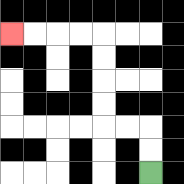{'start': '[6, 7]', 'end': '[0, 1]', 'path_directions': 'U,U,L,L,U,U,U,U,L,L,L,L', 'path_coordinates': '[[6, 7], [6, 6], [6, 5], [5, 5], [4, 5], [4, 4], [4, 3], [4, 2], [4, 1], [3, 1], [2, 1], [1, 1], [0, 1]]'}